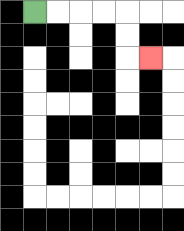{'start': '[1, 0]', 'end': '[6, 2]', 'path_directions': 'R,R,R,R,D,D,R', 'path_coordinates': '[[1, 0], [2, 0], [3, 0], [4, 0], [5, 0], [5, 1], [5, 2], [6, 2]]'}